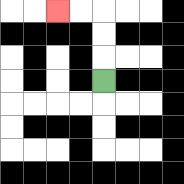{'start': '[4, 3]', 'end': '[2, 0]', 'path_directions': 'U,U,U,L,L', 'path_coordinates': '[[4, 3], [4, 2], [4, 1], [4, 0], [3, 0], [2, 0]]'}